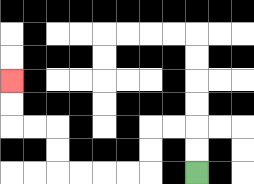{'start': '[8, 7]', 'end': '[0, 3]', 'path_directions': 'U,U,L,L,D,D,L,L,L,L,U,U,L,L,U,U', 'path_coordinates': '[[8, 7], [8, 6], [8, 5], [7, 5], [6, 5], [6, 6], [6, 7], [5, 7], [4, 7], [3, 7], [2, 7], [2, 6], [2, 5], [1, 5], [0, 5], [0, 4], [0, 3]]'}